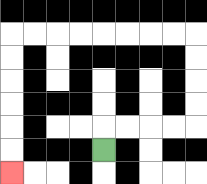{'start': '[4, 6]', 'end': '[0, 7]', 'path_directions': 'U,R,R,R,R,U,U,U,U,L,L,L,L,L,L,L,L,D,D,D,D,D,D', 'path_coordinates': '[[4, 6], [4, 5], [5, 5], [6, 5], [7, 5], [8, 5], [8, 4], [8, 3], [8, 2], [8, 1], [7, 1], [6, 1], [5, 1], [4, 1], [3, 1], [2, 1], [1, 1], [0, 1], [0, 2], [0, 3], [0, 4], [0, 5], [0, 6], [0, 7]]'}